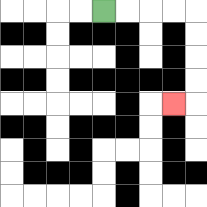{'start': '[4, 0]', 'end': '[7, 4]', 'path_directions': 'R,R,R,R,D,D,D,D,L', 'path_coordinates': '[[4, 0], [5, 0], [6, 0], [7, 0], [8, 0], [8, 1], [8, 2], [8, 3], [8, 4], [7, 4]]'}